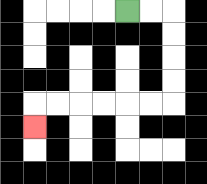{'start': '[5, 0]', 'end': '[1, 5]', 'path_directions': 'R,R,D,D,D,D,L,L,L,L,L,L,D', 'path_coordinates': '[[5, 0], [6, 0], [7, 0], [7, 1], [7, 2], [7, 3], [7, 4], [6, 4], [5, 4], [4, 4], [3, 4], [2, 4], [1, 4], [1, 5]]'}